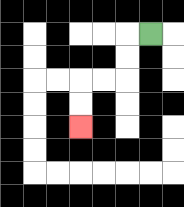{'start': '[6, 1]', 'end': '[3, 5]', 'path_directions': 'L,D,D,L,L,D,D', 'path_coordinates': '[[6, 1], [5, 1], [5, 2], [5, 3], [4, 3], [3, 3], [3, 4], [3, 5]]'}